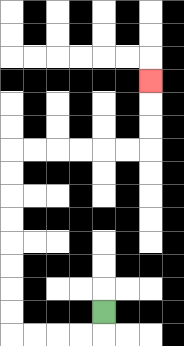{'start': '[4, 13]', 'end': '[6, 3]', 'path_directions': 'D,L,L,L,L,U,U,U,U,U,U,U,U,R,R,R,R,R,R,U,U,U', 'path_coordinates': '[[4, 13], [4, 14], [3, 14], [2, 14], [1, 14], [0, 14], [0, 13], [0, 12], [0, 11], [0, 10], [0, 9], [0, 8], [0, 7], [0, 6], [1, 6], [2, 6], [3, 6], [4, 6], [5, 6], [6, 6], [6, 5], [6, 4], [6, 3]]'}